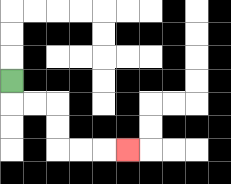{'start': '[0, 3]', 'end': '[5, 6]', 'path_directions': 'D,R,R,D,D,R,R,R', 'path_coordinates': '[[0, 3], [0, 4], [1, 4], [2, 4], [2, 5], [2, 6], [3, 6], [4, 6], [5, 6]]'}